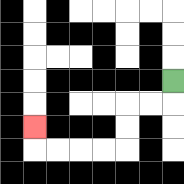{'start': '[7, 3]', 'end': '[1, 5]', 'path_directions': 'D,L,L,D,D,L,L,L,L,U', 'path_coordinates': '[[7, 3], [7, 4], [6, 4], [5, 4], [5, 5], [5, 6], [4, 6], [3, 6], [2, 6], [1, 6], [1, 5]]'}